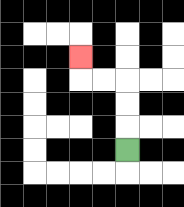{'start': '[5, 6]', 'end': '[3, 2]', 'path_directions': 'U,U,U,L,L,U', 'path_coordinates': '[[5, 6], [5, 5], [5, 4], [5, 3], [4, 3], [3, 3], [3, 2]]'}